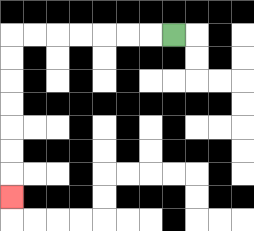{'start': '[7, 1]', 'end': '[0, 8]', 'path_directions': 'L,L,L,L,L,L,L,D,D,D,D,D,D,D', 'path_coordinates': '[[7, 1], [6, 1], [5, 1], [4, 1], [3, 1], [2, 1], [1, 1], [0, 1], [0, 2], [0, 3], [0, 4], [0, 5], [0, 6], [0, 7], [0, 8]]'}